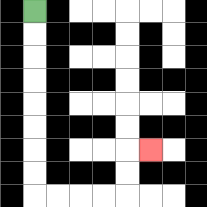{'start': '[1, 0]', 'end': '[6, 6]', 'path_directions': 'D,D,D,D,D,D,D,D,R,R,R,R,U,U,R', 'path_coordinates': '[[1, 0], [1, 1], [1, 2], [1, 3], [1, 4], [1, 5], [1, 6], [1, 7], [1, 8], [2, 8], [3, 8], [4, 8], [5, 8], [5, 7], [5, 6], [6, 6]]'}